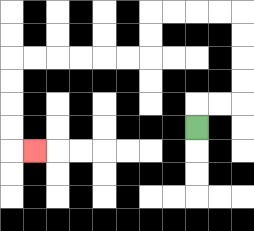{'start': '[8, 5]', 'end': '[1, 6]', 'path_directions': 'U,R,R,U,U,U,U,L,L,L,L,D,D,L,L,L,L,L,L,D,D,D,D,R', 'path_coordinates': '[[8, 5], [8, 4], [9, 4], [10, 4], [10, 3], [10, 2], [10, 1], [10, 0], [9, 0], [8, 0], [7, 0], [6, 0], [6, 1], [6, 2], [5, 2], [4, 2], [3, 2], [2, 2], [1, 2], [0, 2], [0, 3], [0, 4], [0, 5], [0, 6], [1, 6]]'}